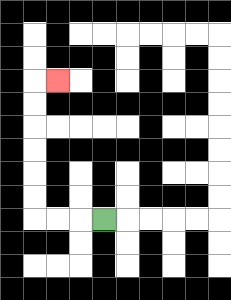{'start': '[4, 9]', 'end': '[2, 3]', 'path_directions': 'L,L,L,U,U,U,U,U,U,R', 'path_coordinates': '[[4, 9], [3, 9], [2, 9], [1, 9], [1, 8], [1, 7], [1, 6], [1, 5], [1, 4], [1, 3], [2, 3]]'}